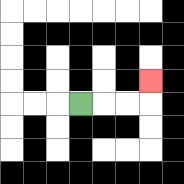{'start': '[3, 4]', 'end': '[6, 3]', 'path_directions': 'R,R,R,U', 'path_coordinates': '[[3, 4], [4, 4], [5, 4], [6, 4], [6, 3]]'}